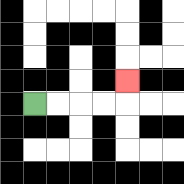{'start': '[1, 4]', 'end': '[5, 3]', 'path_directions': 'R,R,R,R,U', 'path_coordinates': '[[1, 4], [2, 4], [3, 4], [4, 4], [5, 4], [5, 3]]'}